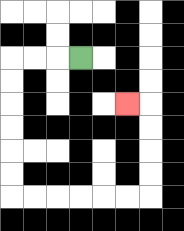{'start': '[3, 2]', 'end': '[5, 4]', 'path_directions': 'L,L,L,D,D,D,D,D,D,R,R,R,R,R,R,U,U,U,U,L', 'path_coordinates': '[[3, 2], [2, 2], [1, 2], [0, 2], [0, 3], [0, 4], [0, 5], [0, 6], [0, 7], [0, 8], [1, 8], [2, 8], [3, 8], [4, 8], [5, 8], [6, 8], [6, 7], [6, 6], [6, 5], [6, 4], [5, 4]]'}